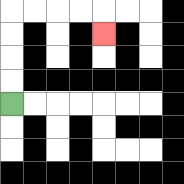{'start': '[0, 4]', 'end': '[4, 1]', 'path_directions': 'U,U,U,U,R,R,R,R,D', 'path_coordinates': '[[0, 4], [0, 3], [0, 2], [0, 1], [0, 0], [1, 0], [2, 0], [3, 0], [4, 0], [4, 1]]'}